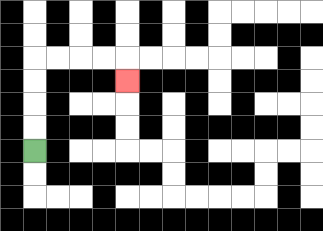{'start': '[1, 6]', 'end': '[5, 3]', 'path_directions': 'U,U,U,U,R,R,R,R,D', 'path_coordinates': '[[1, 6], [1, 5], [1, 4], [1, 3], [1, 2], [2, 2], [3, 2], [4, 2], [5, 2], [5, 3]]'}